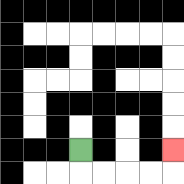{'start': '[3, 6]', 'end': '[7, 6]', 'path_directions': 'D,R,R,R,R,U', 'path_coordinates': '[[3, 6], [3, 7], [4, 7], [5, 7], [6, 7], [7, 7], [7, 6]]'}